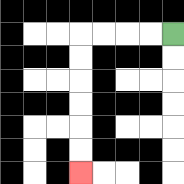{'start': '[7, 1]', 'end': '[3, 7]', 'path_directions': 'L,L,L,L,D,D,D,D,D,D', 'path_coordinates': '[[7, 1], [6, 1], [5, 1], [4, 1], [3, 1], [3, 2], [3, 3], [3, 4], [3, 5], [3, 6], [3, 7]]'}